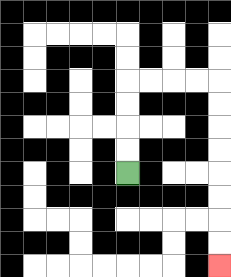{'start': '[5, 7]', 'end': '[9, 11]', 'path_directions': 'U,U,U,U,R,R,R,R,D,D,D,D,D,D,D,D', 'path_coordinates': '[[5, 7], [5, 6], [5, 5], [5, 4], [5, 3], [6, 3], [7, 3], [8, 3], [9, 3], [9, 4], [9, 5], [9, 6], [9, 7], [9, 8], [9, 9], [9, 10], [9, 11]]'}